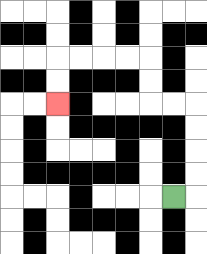{'start': '[7, 8]', 'end': '[2, 4]', 'path_directions': 'R,U,U,U,U,L,L,U,U,L,L,L,L,D,D', 'path_coordinates': '[[7, 8], [8, 8], [8, 7], [8, 6], [8, 5], [8, 4], [7, 4], [6, 4], [6, 3], [6, 2], [5, 2], [4, 2], [3, 2], [2, 2], [2, 3], [2, 4]]'}